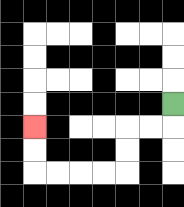{'start': '[7, 4]', 'end': '[1, 5]', 'path_directions': 'D,L,L,D,D,L,L,L,L,U,U', 'path_coordinates': '[[7, 4], [7, 5], [6, 5], [5, 5], [5, 6], [5, 7], [4, 7], [3, 7], [2, 7], [1, 7], [1, 6], [1, 5]]'}